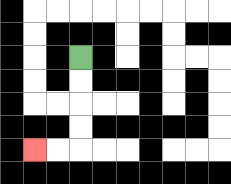{'start': '[3, 2]', 'end': '[1, 6]', 'path_directions': 'D,D,D,D,L,L', 'path_coordinates': '[[3, 2], [3, 3], [3, 4], [3, 5], [3, 6], [2, 6], [1, 6]]'}